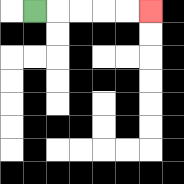{'start': '[1, 0]', 'end': '[6, 0]', 'path_directions': 'R,R,R,R,R', 'path_coordinates': '[[1, 0], [2, 0], [3, 0], [4, 0], [5, 0], [6, 0]]'}